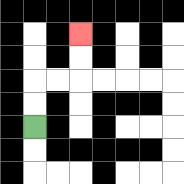{'start': '[1, 5]', 'end': '[3, 1]', 'path_directions': 'U,U,R,R,U,U', 'path_coordinates': '[[1, 5], [1, 4], [1, 3], [2, 3], [3, 3], [3, 2], [3, 1]]'}